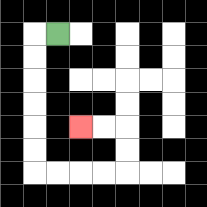{'start': '[2, 1]', 'end': '[3, 5]', 'path_directions': 'L,D,D,D,D,D,D,R,R,R,R,U,U,L,L', 'path_coordinates': '[[2, 1], [1, 1], [1, 2], [1, 3], [1, 4], [1, 5], [1, 6], [1, 7], [2, 7], [3, 7], [4, 7], [5, 7], [5, 6], [5, 5], [4, 5], [3, 5]]'}